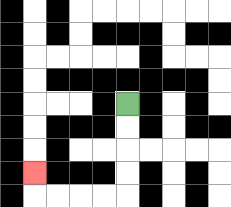{'start': '[5, 4]', 'end': '[1, 7]', 'path_directions': 'D,D,D,D,L,L,L,L,U', 'path_coordinates': '[[5, 4], [5, 5], [5, 6], [5, 7], [5, 8], [4, 8], [3, 8], [2, 8], [1, 8], [1, 7]]'}